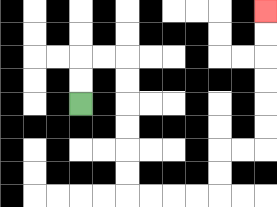{'start': '[3, 4]', 'end': '[11, 0]', 'path_directions': 'U,U,R,R,D,D,D,D,D,D,R,R,R,R,U,U,R,R,U,U,U,U,U,U', 'path_coordinates': '[[3, 4], [3, 3], [3, 2], [4, 2], [5, 2], [5, 3], [5, 4], [5, 5], [5, 6], [5, 7], [5, 8], [6, 8], [7, 8], [8, 8], [9, 8], [9, 7], [9, 6], [10, 6], [11, 6], [11, 5], [11, 4], [11, 3], [11, 2], [11, 1], [11, 0]]'}